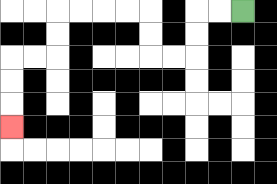{'start': '[10, 0]', 'end': '[0, 5]', 'path_directions': 'L,L,D,D,L,L,U,U,L,L,L,L,D,D,L,L,D,D,D', 'path_coordinates': '[[10, 0], [9, 0], [8, 0], [8, 1], [8, 2], [7, 2], [6, 2], [6, 1], [6, 0], [5, 0], [4, 0], [3, 0], [2, 0], [2, 1], [2, 2], [1, 2], [0, 2], [0, 3], [0, 4], [0, 5]]'}